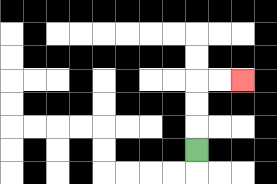{'start': '[8, 6]', 'end': '[10, 3]', 'path_directions': 'U,U,U,R,R', 'path_coordinates': '[[8, 6], [8, 5], [8, 4], [8, 3], [9, 3], [10, 3]]'}